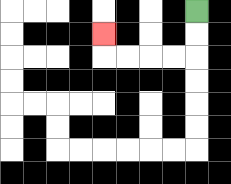{'start': '[8, 0]', 'end': '[4, 1]', 'path_directions': 'D,D,L,L,L,L,U', 'path_coordinates': '[[8, 0], [8, 1], [8, 2], [7, 2], [6, 2], [5, 2], [4, 2], [4, 1]]'}